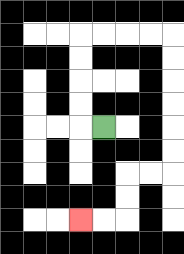{'start': '[4, 5]', 'end': '[3, 9]', 'path_directions': 'L,U,U,U,U,R,R,R,R,D,D,D,D,D,D,L,L,D,D,L,L', 'path_coordinates': '[[4, 5], [3, 5], [3, 4], [3, 3], [3, 2], [3, 1], [4, 1], [5, 1], [6, 1], [7, 1], [7, 2], [7, 3], [7, 4], [7, 5], [7, 6], [7, 7], [6, 7], [5, 7], [5, 8], [5, 9], [4, 9], [3, 9]]'}